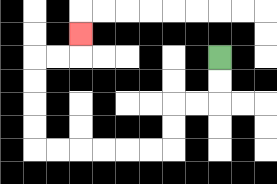{'start': '[9, 2]', 'end': '[3, 1]', 'path_directions': 'D,D,L,L,D,D,L,L,L,L,L,L,U,U,U,U,R,R,U', 'path_coordinates': '[[9, 2], [9, 3], [9, 4], [8, 4], [7, 4], [7, 5], [7, 6], [6, 6], [5, 6], [4, 6], [3, 6], [2, 6], [1, 6], [1, 5], [1, 4], [1, 3], [1, 2], [2, 2], [3, 2], [3, 1]]'}